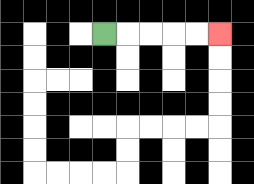{'start': '[4, 1]', 'end': '[9, 1]', 'path_directions': 'R,R,R,R,R', 'path_coordinates': '[[4, 1], [5, 1], [6, 1], [7, 1], [8, 1], [9, 1]]'}